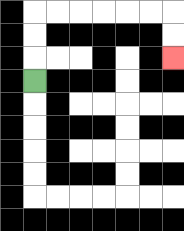{'start': '[1, 3]', 'end': '[7, 2]', 'path_directions': 'U,U,U,R,R,R,R,R,R,D,D', 'path_coordinates': '[[1, 3], [1, 2], [1, 1], [1, 0], [2, 0], [3, 0], [4, 0], [5, 0], [6, 0], [7, 0], [7, 1], [7, 2]]'}